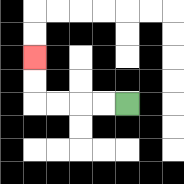{'start': '[5, 4]', 'end': '[1, 2]', 'path_directions': 'L,L,L,L,U,U', 'path_coordinates': '[[5, 4], [4, 4], [3, 4], [2, 4], [1, 4], [1, 3], [1, 2]]'}